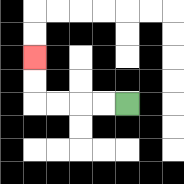{'start': '[5, 4]', 'end': '[1, 2]', 'path_directions': 'L,L,L,L,U,U', 'path_coordinates': '[[5, 4], [4, 4], [3, 4], [2, 4], [1, 4], [1, 3], [1, 2]]'}